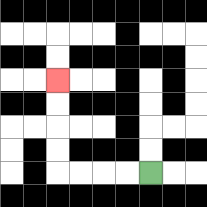{'start': '[6, 7]', 'end': '[2, 3]', 'path_directions': 'L,L,L,L,U,U,U,U', 'path_coordinates': '[[6, 7], [5, 7], [4, 7], [3, 7], [2, 7], [2, 6], [2, 5], [2, 4], [2, 3]]'}